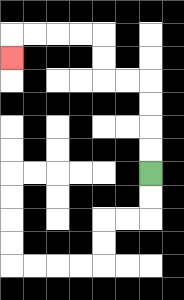{'start': '[6, 7]', 'end': '[0, 2]', 'path_directions': 'U,U,U,U,L,L,U,U,L,L,L,L,D', 'path_coordinates': '[[6, 7], [6, 6], [6, 5], [6, 4], [6, 3], [5, 3], [4, 3], [4, 2], [4, 1], [3, 1], [2, 1], [1, 1], [0, 1], [0, 2]]'}